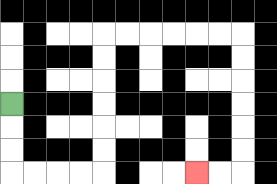{'start': '[0, 4]', 'end': '[8, 7]', 'path_directions': 'D,D,D,R,R,R,R,U,U,U,U,U,U,R,R,R,R,R,R,D,D,D,D,D,D,L,L', 'path_coordinates': '[[0, 4], [0, 5], [0, 6], [0, 7], [1, 7], [2, 7], [3, 7], [4, 7], [4, 6], [4, 5], [4, 4], [4, 3], [4, 2], [4, 1], [5, 1], [6, 1], [7, 1], [8, 1], [9, 1], [10, 1], [10, 2], [10, 3], [10, 4], [10, 5], [10, 6], [10, 7], [9, 7], [8, 7]]'}